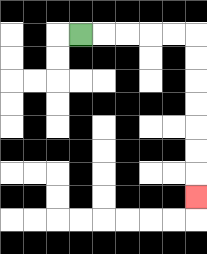{'start': '[3, 1]', 'end': '[8, 8]', 'path_directions': 'R,R,R,R,R,D,D,D,D,D,D,D', 'path_coordinates': '[[3, 1], [4, 1], [5, 1], [6, 1], [7, 1], [8, 1], [8, 2], [8, 3], [8, 4], [8, 5], [8, 6], [8, 7], [8, 8]]'}